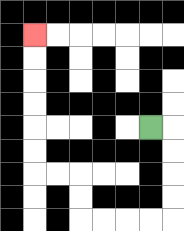{'start': '[6, 5]', 'end': '[1, 1]', 'path_directions': 'R,D,D,D,D,L,L,L,L,U,U,L,L,U,U,U,U,U,U', 'path_coordinates': '[[6, 5], [7, 5], [7, 6], [7, 7], [7, 8], [7, 9], [6, 9], [5, 9], [4, 9], [3, 9], [3, 8], [3, 7], [2, 7], [1, 7], [1, 6], [1, 5], [1, 4], [1, 3], [1, 2], [1, 1]]'}